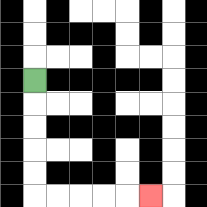{'start': '[1, 3]', 'end': '[6, 8]', 'path_directions': 'D,D,D,D,D,R,R,R,R,R', 'path_coordinates': '[[1, 3], [1, 4], [1, 5], [1, 6], [1, 7], [1, 8], [2, 8], [3, 8], [4, 8], [5, 8], [6, 8]]'}